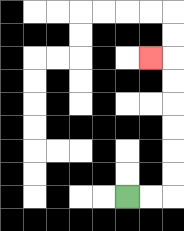{'start': '[5, 8]', 'end': '[6, 2]', 'path_directions': 'R,R,U,U,U,U,U,U,L', 'path_coordinates': '[[5, 8], [6, 8], [7, 8], [7, 7], [7, 6], [7, 5], [7, 4], [7, 3], [7, 2], [6, 2]]'}